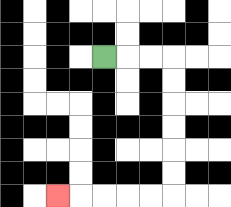{'start': '[4, 2]', 'end': '[2, 8]', 'path_directions': 'R,R,R,D,D,D,D,D,D,L,L,L,L,L', 'path_coordinates': '[[4, 2], [5, 2], [6, 2], [7, 2], [7, 3], [7, 4], [7, 5], [7, 6], [7, 7], [7, 8], [6, 8], [5, 8], [4, 8], [3, 8], [2, 8]]'}